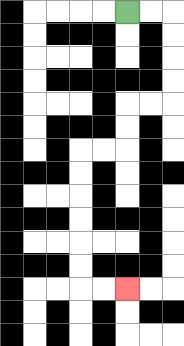{'start': '[5, 0]', 'end': '[5, 12]', 'path_directions': 'R,R,D,D,D,D,L,L,D,D,L,L,D,D,D,D,D,D,R,R', 'path_coordinates': '[[5, 0], [6, 0], [7, 0], [7, 1], [7, 2], [7, 3], [7, 4], [6, 4], [5, 4], [5, 5], [5, 6], [4, 6], [3, 6], [3, 7], [3, 8], [3, 9], [3, 10], [3, 11], [3, 12], [4, 12], [5, 12]]'}